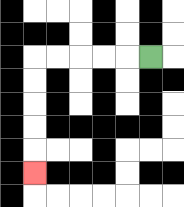{'start': '[6, 2]', 'end': '[1, 7]', 'path_directions': 'L,L,L,L,L,D,D,D,D,D', 'path_coordinates': '[[6, 2], [5, 2], [4, 2], [3, 2], [2, 2], [1, 2], [1, 3], [1, 4], [1, 5], [1, 6], [1, 7]]'}